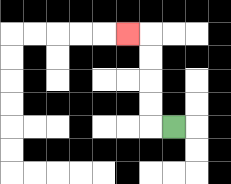{'start': '[7, 5]', 'end': '[5, 1]', 'path_directions': 'L,U,U,U,U,L', 'path_coordinates': '[[7, 5], [6, 5], [6, 4], [6, 3], [6, 2], [6, 1], [5, 1]]'}